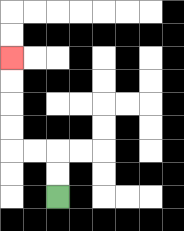{'start': '[2, 8]', 'end': '[0, 2]', 'path_directions': 'U,U,L,L,U,U,U,U', 'path_coordinates': '[[2, 8], [2, 7], [2, 6], [1, 6], [0, 6], [0, 5], [0, 4], [0, 3], [0, 2]]'}